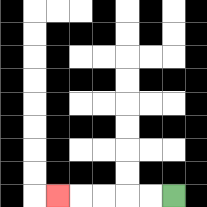{'start': '[7, 8]', 'end': '[2, 8]', 'path_directions': 'L,L,L,L,L', 'path_coordinates': '[[7, 8], [6, 8], [5, 8], [4, 8], [3, 8], [2, 8]]'}